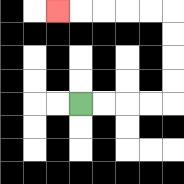{'start': '[3, 4]', 'end': '[2, 0]', 'path_directions': 'R,R,R,R,U,U,U,U,L,L,L,L,L', 'path_coordinates': '[[3, 4], [4, 4], [5, 4], [6, 4], [7, 4], [7, 3], [7, 2], [7, 1], [7, 0], [6, 0], [5, 0], [4, 0], [3, 0], [2, 0]]'}